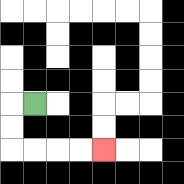{'start': '[1, 4]', 'end': '[4, 6]', 'path_directions': 'L,D,D,R,R,R,R', 'path_coordinates': '[[1, 4], [0, 4], [0, 5], [0, 6], [1, 6], [2, 6], [3, 6], [4, 6]]'}